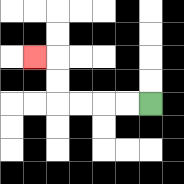{'start': '[6, 4]', 'end': '[1, 2]', 'path_directions': 'L,L,L,L,U,U,L', 'path_coordinates': '[[6, 4], [5, 4], [4, 4], [3, 4], [2, 4], [2, 3], [2, 2], [1, 2]]'}